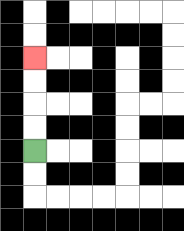{'start': '[1, 6]', 'end': '[1, 2]', 'path_directions': 'U,U,U,U', 'path_coordinates': '[[1, 6], [1, 5], [1, 4], [1, 3], [1, 2]]'}